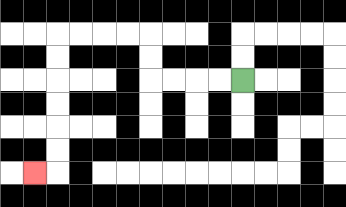{'start': '[10, 3]', 'end': '[1, 7]', 'path_directions': 'L,L,L,L,U,U,L,L,L,L,D,D,D,D,D,D,L', 'path_coordinates': '[[10, 3], [9, 3], [8, 3], [7, 3], [6, 3], [6, 2], [6, 1], [5, 1], [4, 1], [3, 1], [2, 1], [2, 2], [2, 3], [2, 4], [2, 5], [2, 6], [2, 7], [1, 7]]'}